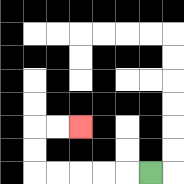{'start': '[6, 7]', 'end': '[3, 5]', 'path_directions': 'L,L,L,L,L,U,U,R,R', 'path_coordinates': '[[6, 7], [5, 7], [4, 7], [3, 7], [2, 7], [1, 7], [1, 6], [1, 5], [2, 5], [3, 5]]'}